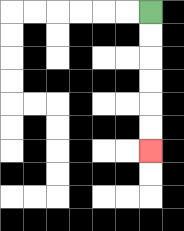{'start': '[6, 0]', 'end': '[6, 6]', 'path_directions': 'D,D,D,D,D,D', 'path_coordinates': '[[6, 0], [6, 1], [6, 2], [6, 3], [6, 4], [6, 5], [6, 6]]'}